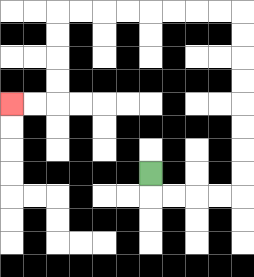{'start': '[6, 7]', 'end': '[0, 4]', 'path_directions': 'D,R,R,R,R,U,U,U,U,U,U,U,U,L,L,L,L,L,L,L,L,D,D,D,D,L,L', 'path_coordinates': '[[6, 7], [6, 8], [7, 8], [8, 8], [9, 8], [10, 8], [10, 7], [10, 6], [10, 5], [10, 4], [10, 3], [10, 2], [10, 1], [10, 0], [9, 0], [8, 0], [7, 0], [6, 0], [5, 0], [4, 0], [3, 0], [2, 0], [2, 1], [2, 2], [2, 3], [2, 4], [1, 4], [0, 4]]'}